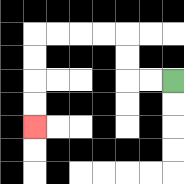{'start': '[7, 3]', 'end': '[1, 5]', 'path_directions': 'L,L,U,U,L,L,L,L,D,D,D,D', 'path_coordinates': '[[7, 3], [6, 3], [5, 3], [5, 2], [5, 1], [4, 1], [3, 1], [2, 1], [1, 1], [1, 2], [1, 3], [1, 4], [1, 5]]'}